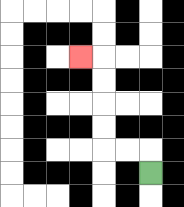{'start': '[6, 7]', 'end': '[3, 2]', 'path_directions': 'U,L,L,U,U,U,U,L', 'path_coordinates': '[[6, 7], [6, 6], [5, 6], [4, 6], [4, 5], [4, 4], [4, 3], [4, 2], [3, 2]]'}